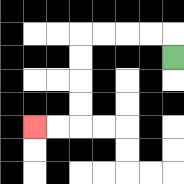{'start': '[7, 2]', 'end': '[1, 5]', 'path_directions': 'U,L,L,L,L,D,D,D,D,L,L', 'path_coordinates': '[[7, 2], [7, 1], [6, 1], [5, 1], [4, 1], [3, 1], [3, 2], [3, 3], [3, 4], [3, 5], [2, 5], [1, 5]]'}